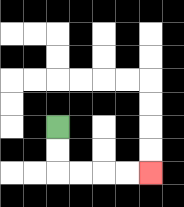{'start': '[2, 5]', 'end': '[6, 7]', 'path_directions': 'D,D,R,R,R,R', 'path_coordinates': '[[2, 5], [2, 6], [2, 7], [3, 7], [4, 7], [5, 7], [6, 7]]'}